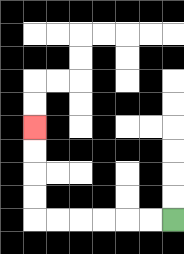{'start': '[7, 9]', 'end': '[1, 5]', 'path_directions': 'L,L,L,L,L,L,U,U,U,U', 'path_coordinates': '[[7, 9], [6, 9], [5, 9], [4, 9], [3, 9], [2, 9], [1, 9], [1, 8], [1, 7], [1, 6], [1, 5]]'}